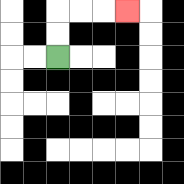{'start': '[2, 2]', 'end': '[5, 0]', 'path_directions': 'U,U,R,R,R', 'path_coordinates': '[[2, 2], [2, 1], [2, 0], [3, 0], [4, 0], [5, 0]]'}